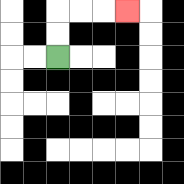{'start': '[2, 2]', 'end': '[5, 0]', 'path_directions': 'U,U,R,R,R', 'path_coordinates': '[[2, 2], [2, 1], [2, 0], [3, 0], [4, 0], [5, 0]]'}